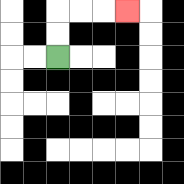{'start': '[2, 2]', 'end': '[5, 0]', 'path_directions': 'U,U,R,R,R', 'path_coordinates': '[[2, 2], [2, 1], [2, 0], [3, 0], [4, 0], [5, 0]]'}